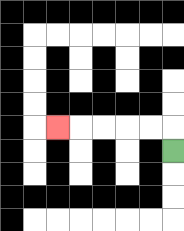{'start': '[7, 6]', 'end': '[2, 5]', 'path_directions': 'U,L,L,L,L,L', 'path_coordinates': '[[7, 6], [7, 5], [6, 5], [5, 5], [4, 5], [3, 5], [2, 5]]'}